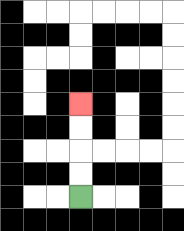{'start': '[3, 8]', 'end': '[3, 4]', 'path_directions': 'U,U,U,U', 'path_coordinates': '[[3, 8], [3, 7], [3, 6], [3, 5], [3, 4]]'}